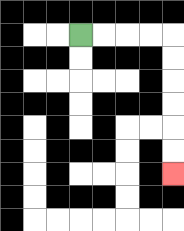{'start': '[3, 1]', 'end': '[7, 7]', 'path_directions': 'R,R,R,R,D,D,D,D,D,D', 'path_coordinates': '[[3, 1], [4, 1], [5, 1], [6, 1], [7, 1], [7, 2], [7, 3], [7, 4], [7, 5], [7, 6], [7, 7]]'}